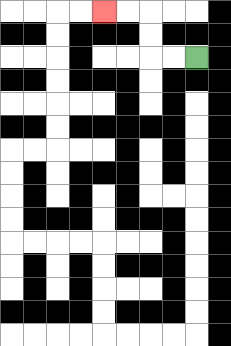{'start': '[8, 2]', 'end': '[4, 0]', 'path_directions': 'L,L,U,U,L,L', 'path_coordinates': '[[8, 2], [7, 2], [6, 2], [6, 1], [6, 0], [5, 0], [4, 0]]'}